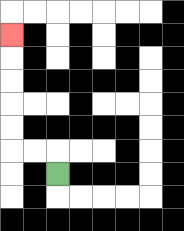{'start': '[2, 7]', 'end': '[0, 1]', 'path_directions': 'U,L,L,U,U,U,U,U', 'path_coordinates': '[[2, 7], [2, 6], [1, 6], [0, 6], [0, 5], [0, 4], [0, 3], [0, 2], [0, 1]]'}